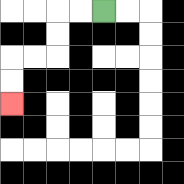{'start': '[4, 0]', 'end': '[0, 4]', 'path_directions': 'L,L,D,D,L,L,D,D', 'path_coordinates': '[[4, 0], [3, 0], [2, 0], [2, 1], [2, 2], [1, 2], [0, 2], [0, 3], [0, 4]]'}